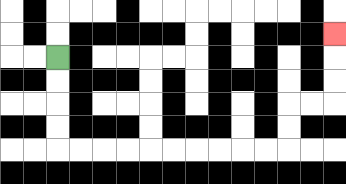{'start': '[2, 2]', 'end': '[14, 1]', 'path_directions': 'D,D,D,D,R,R,R,R,R,R,R,R,R,R,U,U,R,R,U,U,U', 'path_coordinates': '[[2, 2], [2, 3], [2, 4], [2, 5], [2, 6], [3, 6], [4, 6], [5, 6], [6, 6], [7, 6], [8, 6], [9, 6], [10, 6], [11, 6], [12, 6], [12, 5], [12, 4], [13, 4], [14, 4], [14, 3], [14, 2], [14, 1]]'}